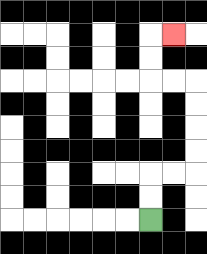{'start': '[6, 9]', 'end': '[7, 1]', 'path_directions': 'U,U,R,R,U,U,U,U,L,L,U,U,R', 'path_coordinates': '[[6, 9], [6, 8], [6, 7], [7, 7], [8, 7], [8, 6], [8, 5], [8, 4], [8, 3], [7, 3], [6, 3], [6, 2], [6, 1], [7, 1]]'}